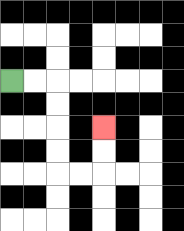{'start': '[0, 3]', 'end': '[4, 5]', 'path_directions': 'R,R,D,D,D,D,R,R,U,U', 'path_coordinates': '[[0, 3], [1, 3], [2, 3], [2, 4], [2, 5], [2, 6], [2, 7], [3, 7], [4, 7], [4, 6], [4, 5]]'}